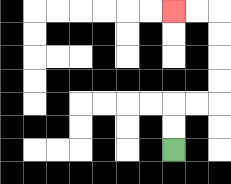{'start': '[7, 6]', 'end': '[7, 0]', 'path_directions': 'U,U,R,R,U,U,U,U,L,L', 'path_coordinates': '[[7, 6], [7, 5], [7, 4], [8, 4], [9, 4], [9, 3], [9, 2], [9, 1], [9, 0], [8, 0], [7, 0]]'}